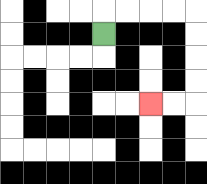{'start': '[4, 1]', 'end': '[6, 4]', 'path_directions': 'U,R,R,R,R,D,D,D,D,L,L', 'path_coordinates': '[[4, 1], [4, 0], [5, 0], [6, 0], [7, 0], [8, 0], [8, 1], [8, 2], [8, 3], [8, 4], [7, 4], [6, 4]]'}